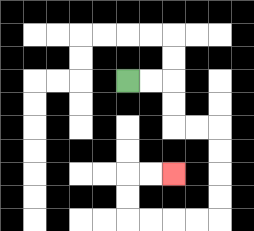{'start': '[5, 3]', 'end': '[7, 7]', 'path_directions': 'R,R,D,D,R,R,D,D,D,D,L,L,L,L,U,U,R,R', 'path_coordinates': '[[5, 3], [6, 3], [7, 3], [7, 4], [7, 5], [8, 5], [9, 5], [9, 6], [9, 7], [9, 8], [9, 9], [8, 9], [7, 9], [6, 9], [5, 9], [5, 8], [5, 7], [6, 7], [7, 7]]'}